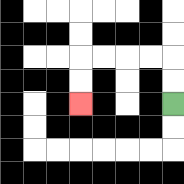{'start': '[7, 4]', 'end': '[3, 4]', 'path_directions': 'U,U,L,L,L,L,D,D', 'path_coordinates': '[[7, 4], [7, 3], [7, 2], [6, 2], [5, 2], [4, 2], [3, 2], [3, 3], [3, 4]]'}